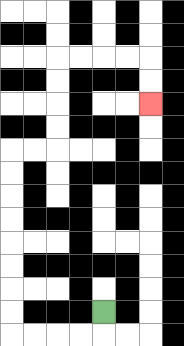{'start': '[4, 13]', 'end': '[6, 4]', 'path_directions': 'D,L,L,L,L,U,U,U,U,U,U,U,U,R,R,U,U,U,U,R,R,R,R,D,D', 'path_coordinates': '[[4, 13], [4, 14], [3, 14], [2, 14], [1, 14], [0, 14], [0, 13], [0, 12], [0, 11], [0, 10], [0, 9], [0, 8], [0, 7], [0, 6], [1, 6], [2, 6], [2, 5], [2, 4], [2, 3], [2, 2], [3, 2], [4, 2], [5, 2], [6, 2], [6, 3], [6, 4]]'}